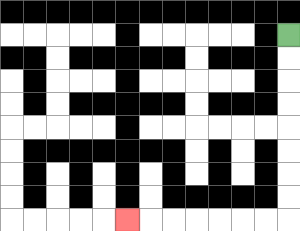{'start': '[12, 1]', 'end': '[5, 9]', 'path_directions': 'D,D,D,D,D,D,D,D,L,L,L,L,L,L,L', 'path_coordinates': '[[12, 1], [12, 2], [12, 3], [12, 4], [12, 5], [12, 6], [12, 7], [12, 8], [12, 9], [11, 9], [10, 9], [9, 9], [8, 9], [7, 9], [6, 9], [5, 9]]'}